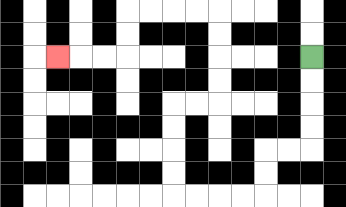{'start': '[13, 2]', 'end': '[2, 2]', 'path_directions': 'D,D,D,D,L,L,D,D,L,L,L,L,U,U,U,U,R,R,U,U,U,U,L,L,L,L,D,D,L,L,L', 'path_coordinates': '[[13, 2], [13, 3], [13, 4], [13, 5], [13, 6], [12, 6], [11, 6], [11, 7], [11, 8], [10, 8], [9, 8], [8, 8], [7, 8], [7, 7], [7, 6], [7, 5], [7, 4], [8, 4], [9, 4], [9, 3], [9, 2], [9, 1], [9, 0], [8, 0], [7, 0], [6, 0], [5, 0], [5, 1], [5, 2], [4, 2], [3, 2], [2, 2]]'}